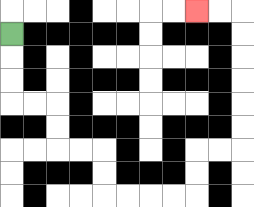{'start': '[0, 1]', 'end': '[8, 0]', 'path_directions': 'D,D,D,R,R,D,D,R,R,D,D,R,R,R,R,U,U,R,R,U,U,U,U,U,U,L,L', 'path_coordinates': '[[0, 1], [0, 2], [0, 3], [0, 4], [1, 4], [2, 4], [2, 5], [2, 6], [3, 6], [4, 6], [4, 7], [4, 8], [5, 8], [6, 8], [7, 8], [8, 8], [8, 7], [8, 6], [9, 6], [10, 6], [10, 5], [10, 4], [10, 3], [10, 2], [10, 1], [10, 0], [9, 0], [8, 0]]'}